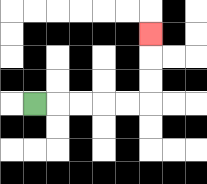{'start': '[1, 4]', 'end': '[6, 1]', 'path_directions': 'R,R,R,R,R,U,U,U', 'path_coordinates': '[[1, 4], [2, 4], [3, 4], [4, 4], [5, 4], [6, 4], [6, 3], [6, 2], [6, 1]]'}